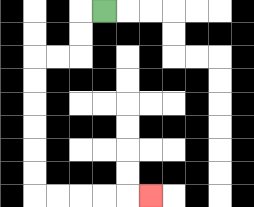{'start': '[4, 0]', 'end': '[6, 8]', 'path_directions': 'L,D,D,L,L,D,D,D,D,D,D,R,R,R,R,R', 'path_coordinates': '[[4, 0], [3, 0], [3, 1], [3, 2], [2, 2], [1, 2], [1, 3], [1, 4], [1, 5], [1, 6], [1, 7], [1, 8], [2, 8], [3, 8], [4, 8], [5, 8], [6, 8]]'}